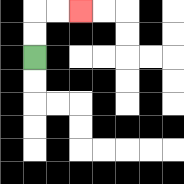{'start': '[1, 2]', 'end': '[3, 0]', 'path_directions': 'U,U,R,R', 'path_coordinates': '[[1, 2], [1, 1], [1, 0], [2, 0], [3, 0]]'}